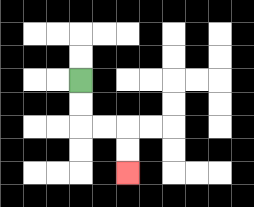{'start': '[3, 3]', 'end': '[5, 7]', 'path_directions': 'D,D,R,R,D,D', 'path_coordinates': '[[3, 3], [3, 4], [3, 5], [4, 5], [5, 5], [5, 6], [5, 7]]'}